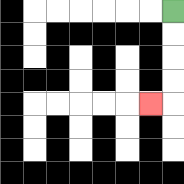{'start': '[7, 0]', 'end': '[6, 4]', 'path_directions': 'D,D,D,D,L', 'path_coordinates': '[[7, 0], [7, 1], [7, 2], [7, 3], [7, 4], [6, 4]]'}